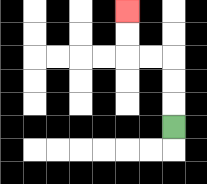{'start': '[7, 5]', 'end': '[5, 0]', 'path_directions': 'U,U,U,L,L,U,U', 'path_coordinates': '[[7, 5], [7, 4], [7, 3], [7, 2], [6, 2], [5, 2], [5, 1], [5, 0]]'}